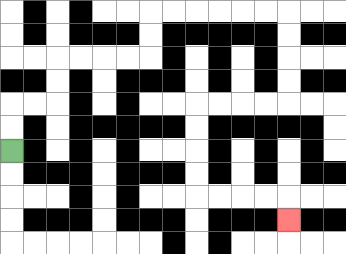{'start': '[0, 6]', 'end': '[12, 9]', 'path_directions': 'U,U,R,R,U,U,R,R,R,R,U,U,R,R,R,R,R,R,D,D,D,D,L,L,L,L,D,D,D,D,R,R,R,R,D', 'path_coordinates': '[[0, 6], [0, 5], [0, 4], [1, 4], [2, 4], [2, 3], [2, 2], [3, 2], [4, 2], [5, 2], [6, 2], [6, 1], [6, 0], [7, 0], [8, 0], [9, 0], [10, 0], [11, 0], [12, 0], [12, 1], [12, 2], [12, 3], [12, 4], [11, 4], [10, 4], [9, 4], [8, 4], [8, 5], [8, 6], [8, 7], [8, 8], [9, 8], [10, 8], [11, 8], [12, 8], [12, 9]]'}